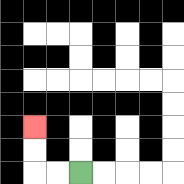{'start': '[3, 7]', 'end': '[1, 5]', 'path_directions': 'L,L,U,U', 'path_coordinates': '[[3, 7], [2, 7], [1, 7], [1, 6], [1, 5]]'}